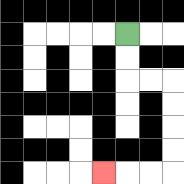{'start': '[5, 1]', 'end': '[4, 7]', 'path_directions': 'D,D,R,R,D,D,D,D,L,L,L', 'path_coordinates': '[[5, 1], [5, 2], [5, 3], [6, 3], [7, 3], [7, 4], [7, 5], [7, 6], [7, 7], [6, 7], [5, 7], [4, 7]]'}